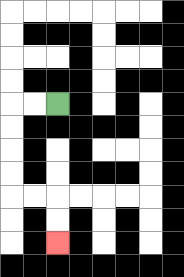{'start': '[2, 4]', 'end': '[2, 10]', 'path_directions': 'L,L,D,D,D,D,R,R,D,D', 'path_coordinates': '[[2, 4], [1, 4], [0, 4], [0, 5], [0, 6], [0, 7], [0, 8], [1, 8], [2, 8], [2, 9], [2, 10]]'}